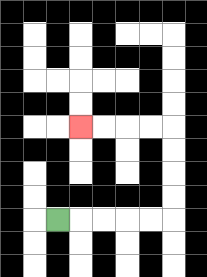{'start': '[2, 9]', 'end': '[3, 5]', 'path_directions': 'R,R,R,R,R,U,U,U,U,L,L,L,L', 'path_coordinates': '[[2, 9], [3, 9], [4, 9], [5, 9], [6, 9], [7, 9], [7, 8], [7, 7], [7, 6], [7, 5], [6, 5], [5, 5], [4, 5], [3, 5]]'}